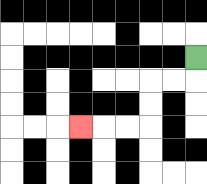{'start': '[8, 2]', 'end': '[3, 5]', 'path_directions': 'D,L,L,D,D,L,L,L', 'path_coordinates': '[[8, 2], [8, 3], [7, 3], [6, 3], [6, 4], [6, 5], [5, 5], [4, 5], [3, 5]]'}